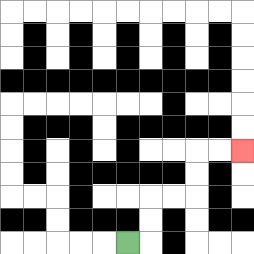{'start': '[5, 10]', 'end': '[10, 6]', 'path_directions': 'R,U,U,R,R,U,U,R,R', 'path_coordinates': '[[5, 10], [6, 10], [6, 9], [6, 8], [7, 8], [8, 8], [8, 7], [8, 6], [9, 6], [10, 6]]'}